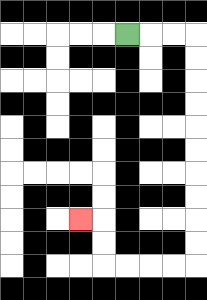{'start': '[5, 1]', 'end': '[3, 9]', 'path_directions': 'R,R,R,D,D,D,D,D,D,D,D,D,D,L,L,L,L,U,U,L', 'path_coordinates': '[[5, 1], [6, 1], [7, 1], [8, 1], [8, 2], [8, 3], [8, 4], [8, 5], [8, 6], [8, 7], [8, 8], [8, 9], [8, 10], [8, 11], [7, 11], [6, 11], [5, 11], [4, 11], [4, 10], [4, 9], [3, 9]]'}